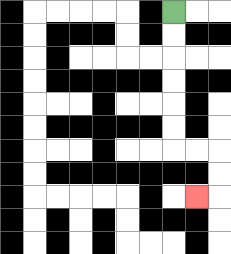{'start': '[7, 0]', 'end': '[8, 8]', 'path_directions': 'D,D,D,D,D,D,R,R,D,D,L', 'path_coordinates': '[[7, 0], [7, 1], [7, 2], [7, 3], [7, 4], [7, 5], [7, 6], [8, 6], [9, 6], [9, 7], [9, 8], [8, 8]]'}